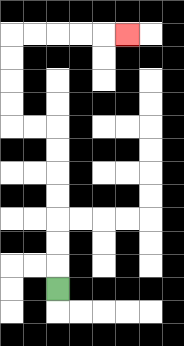{'start': '[2, 12]', 'end': '[5, 1]', 'path_directions': 'U,U,U,U,U,U,U,L,L,U,U,U,U,R,R,R,R,R', 'path_coordinates': '[[2, 12], [2, 11], [2, 10], [2, 9], [2, 8], [2, 7], [2, 6], [2, 5], [1, 5], [0, 5], [0, 4], [0, 3], [0, 2], [0, 1], [1, 1], [2, 1], [3, 1], [4, 1], [5, 1]]'}